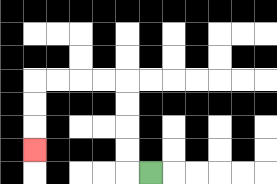{'start': '[6, 7]', 'end': '[1, 6]', 'path_directions': 'L,U,U,U,U,L,L,L,L,D,D,D', 'path_coordinates': '[[6, 7], [5, 7], [5, 6], [5, 5], [5, 4], [5, 3], [4, 3], [3, 3], [2, 3], [1, 3], [1, 4], [1, 5], [1, 6]]'}